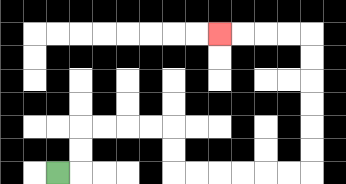{'start': '[2, 7]', 'end': '[9, 1]', 'path_directions': 'R,U,U,R,R,R,R,D,D,R,R,R,R,R,R,U,U,U,U,U,U,L,L,L,L', 'path_coordinates': '[[2, 7], [3, 7], [3, 6], [3, 5], [4, 5], [5, 5], [6, 5], [7, 5], [7, 6], [7, 7], [8, 7], [9, 7], [10, 7], [11, 7], [12, 7], [13, 7], [13, 6], [13, 5], [13, 4], [13, 3], [13, 2], [13, 1], [12, 1], [11, 1], [10, 1], [9, 1]]'}